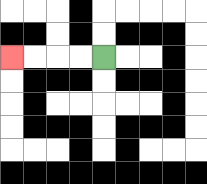{'start': '[4, 2]', 'end': '[0, 2]', 'path_directions': 'L,L,L,L', 'path_coordinates': '[[4, 2], [3, 2], [2, 2], [1, 2], [0, 2]]'}